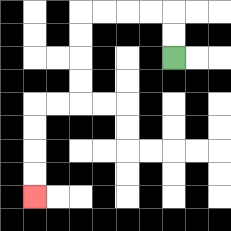{'start': '[7, 2]', 'end': '[1, 8]', 'path_directions': 'U,U,L,L,L,L,D,D,D,D,L,L,D,D,D,D', 'path_coordinates': '[[7, 2], [7, 1], [7, 0], [6, 0], [5, 0], [4, 0], [3, 0], [3, 1], [3, 2], [3, 3], [3, 4], [2, 4], [1, 4], [1, 5], [1, 6], [1, 7], [1, 8]]'}